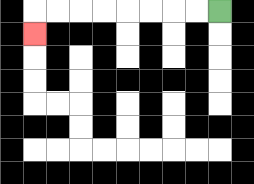{'start': '[9, 0]', 'end': '[1, 1]', 'path_directions': 'L,L,L,L,L,L,L,L,D', 'path_coordinates': '[[9, 0], [8, 0], [7, 0], [6, 0], [5, 0], [4, 0], [3, 0], [2, 0], [1, 0], [1, 1]]'}